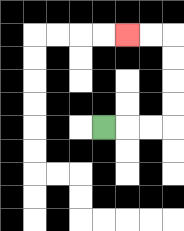{'start': '[4, 5]', 'end': '[5, 1]', 'path_directions': 'R,R,R,U,U,U,U,L,L', 'path_coordinates': '[[4, 5], [5, 5], [6, 5], [7, 5], [7, 4], [7, 3], [7, 2], [7, 1], [6, 1], [5, 1]]'}